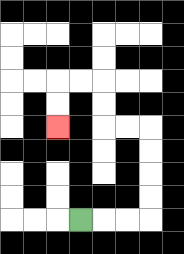{'start': '[3, 9]', 'end': '[2, 5]', 'path_directions': 'R,R,R,U,U,U,U,L,L,U,U,L,L,D,D', 'path_coordinates': '[[3, 9], [4, 9], [5, 9], [6, 9], [6, 8], [6, 7], [6, 6], [6, 5], [5, 5], [4, 5], [4, 4], [4, 3], [3, 3], [2, 3], [2, 4], [2, 5]]'}